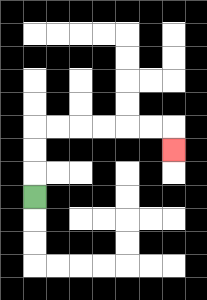{'start': '[1, 8]', 'end': '[7, 6]', 'path_directions': 'U,U,U,R,R,R,R,R,R,D', 'path_coordinates': '[[1, 8], [1, 7], [1, 6], [1, 5], [2, 5], [3, 5], [4, 5], [5, 5], [6, 5], [7, 5], [7, 6]]'}